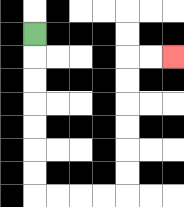{'start': '[1, 1]', 'end': '[7, 2]', 'path_directions': 'D,D,D,D,D,D,D,R,R,R,R,U,U,U,U,U,U,R,R', 'path_coordinates': '[[1, 1], [1, 2], [1, 3], [1, 4], [1, 5], [1, 6], [1, 7], [1, 8], [2, 8], [3, 8], [4, 8], [5, 8], [5, 7], [5, 6], [5, 5], [5, 4], [5, 3], [5, 2], [6, 2], [7, 2]]'}